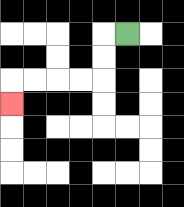{'start': '[5, 1]', 'end': '[0, 4]', 'path_directions': 'L,D,D,L,L,L,L,D', 'path_coordinates': '[[5, 1], [4, 1], [4, 2], [4, 3], [3, 3], [2, 3], [1, 3], [0, 3], [0, 4]]'}